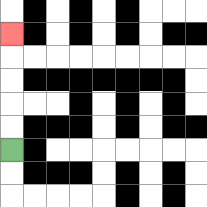{'start': '[0, 6]', 'end': '[0, 1]', 'path_directions': 'U,U,U,U,U', 'path_coordinates': '[[0, 6], [0, 5], [0, 4], [0, 3], [0, 2], [0, 1]]'}